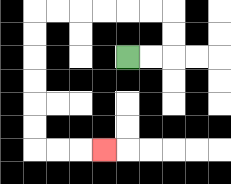{'start': '[5, 2]', 'end': '[4, 6]', 'path_directions': 'R,R,U,U,L,L,L,L,L,L,D,D,D,D,D,D,R,R,R', 'path_coordinates': '[[5, 2], [6, 2], [7, 2], [7, 1], [7, 0], [6, 0], [5, 0], [4, 0], [3, 0], [2, 0], [1, 0], [1, 1], [1, 2], [1, 3], [1, 4], [1, 5], [1, 6], [2, 6], [3, 6], [4, 6]]'}